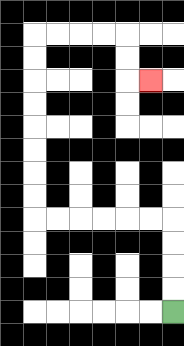{'start': '[7, 13]', 'end': '[6, 3]', 'path_directions': 'U,U,U,U,L,L,L,L,L,L,U,U,U,U,U,U,U,U,R,R,R,R,D,D,R', 'path_coordinates': '[[7, 13], [7, 12], [7, 11], [7, 10], [7, 9], [6, 9], [5, 9], [4, 9], [3, 9], [2, 9], [1, 9], [1, 8], [1, 7], [1, 6], [1, 5], [1, 4], [1, 3], [1, 2], [1, 1], [2, 1], [3, 1], [4, 1], [5, 1], [5, 2], [5, 3], [6, 3]]'}